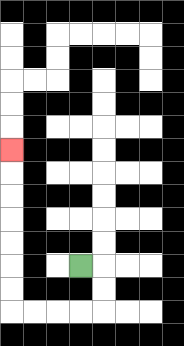{'start': '[3, 11]', 'end': '[0, 6]', 'path_directions': 'R,D,D,L,L,L,L,U,U,U,U,U,U,U', 'path_coordinates': '[[3, 11], [4, 11], [4, 12], [4, 13], [3, 13], [2, 13], [1, 13], [0, 13], [0, 12], [0, 11], [0, 10], [0, 9], [0, 8], [0, 7], [0, 6]]'}